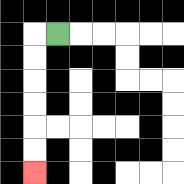{'start': '[2, 1]', 'end': '[1, 7]', 'path_directions': 'L,D,D,D,D,D,D', 'path_coordinates': '[[2, 1], [1, 1], [1, 2], [1, 3], [1, 4], [1, 5], [1, 6], [1, 7]]'}